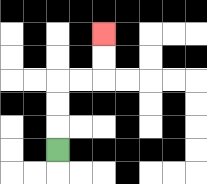{'start': '[2, 6]', 'end': '[4, 1]', 'path_directions': 'U,U,U,R,R,U,U', 'path_coordinates': '[[2, 6], [2, 5], [2, 4], [2, 3], [3, 3], [4, 3], [4, 2], [4, 1]]'}